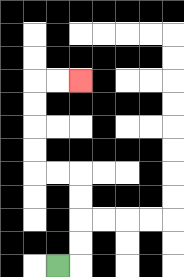{'start': '[2, 11]', 'end': '[3, 3]', 'path_directions': 'R,U,U,U,U,L,L,U,U,U,U,R,R', 'path_coordinates': '[[2, 11], [3, 11], [3, 10], [3, 9], [3, 8], [3, 7], [2, 7], [1, 7], [1, 6], [1, 5], [1, 4], [1, 3], [2, 3], [3, 3]]'}